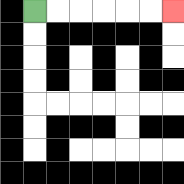{'start': '[1, 0]', 'end': '[7, 0]', 'path_directions': 'R,R,R,R,R,R', 'path_coordinates': '[[1, 0], [2, 0], [3, 0], [4, 0], [5, 0], [6, 0], [7, 0]]'}